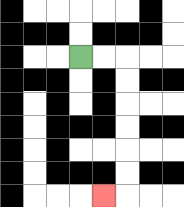{'start': '[3, 2]', 'end': '[4, 8]', 'path_directions': 'R,R,D,D,D,D,D,D,L', 'path_coordinates': '[[3, 2], [4, 2], [5, 2], [5, 3], [5, 4], [5, 5], [5, 6], [5, 7], [5, 8], [4, 8]]'}